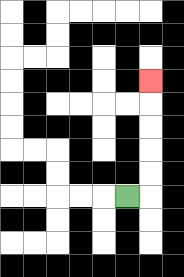{'start': '[5, 8]', 'end': '[6, 3]', 'path_directions': 'R,U,U,U,U,U', 'path_coordinates': '[[5, 8], [6, 8], [6, 7], [6, 6], [6, 5], [6, 4], [6, 3]]'}